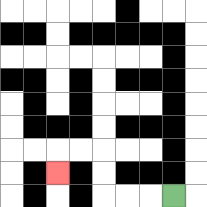{'start': '[7, 8]', 'end': '[2, 7]', 'path_directions': 'L,L,L,U,U,L,L,D', 'path_coordinates': '[[7, 8], [6, 8], [5, 8], [4, 8], [4, 7], [4, 6], [3, 6], [2, 6], [2, 7]]'}